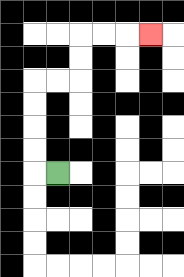{'start': '[2, 7]', 'end': '[6, 1]', 'path_directions': 'L,U,U,U,U,R,R,U,U,R,R,R', 'path_coordinates': '[[2, 7], [1, 7], [1, 6], [1, 5], [1, 4], [1, 3], [2, 3], [3, 3], [3, 2], [3, 1], [4, 1], [5, 1], [6, 1]]'}